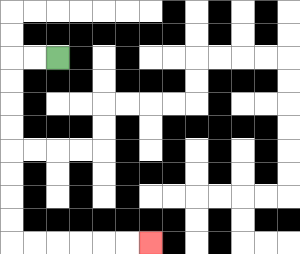{'start': '[2, 2]', 'end': '[6, 10]', 'path_directions': 'L,L,D,D,D,D,D,D,D,D,R,R,R,R,R,R', 'path_coordinates': '[[2, 2], [1, 2], [0, 2], [0, 3], [0, 4], [0, 5], [0, 6], [0, 7], [0, 8], [0, 9], [0, 10], [1, 10], [2, 10], [3, 10], [4, 10], [5, 10], [6, 10]]'}